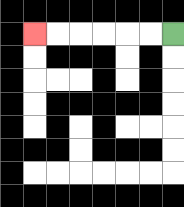{'start': '[7, 1]', 'end': '[1, 1]', 'path_directions': 'L,L,L,L,L,L', 'path_coordinates': '[[7, 1], [6, 1], [5, 1], [4, 1], [3, 1], [2, 1], [1, 1]]'}